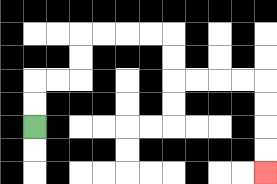{'start': '[1, 5]', 'end': '[11, 7]', 'path_directions': 'U,U,R,R,U,U,R,R,R,R,D,D,R,R,R,R,D,D,D,D', 'path_coordinates': '[[1, 5], [1, 4], [1, 3], [2, 3], [3, 3], [3, 2], [3, 1], [4, 1], [5, 1], [6, 1], [7, 1], [7, 2], [7, 3], [8, 3], [9, 3], [10, 3], [11, 3], [11, 4], [11, 5], [11, 6], [11, 7]]'}